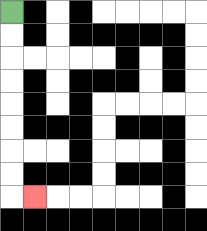{'start': '[0, 0]', 'end': '[1, 8]', 'path_directions': 'D,D,D,D,D,D,D,D,R', 'path_coordinates': '[[0, 0], [0, 1], [0, 2], [0, 3], [0, 4], [0, 5], [0, 6], [0, 7], [0, 8], [1, 8]]'}